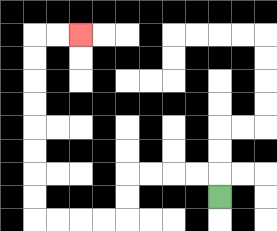{'start': '[9, 8]', 'end': '[3, 1]', 'path_directions': 'U,L,L,L,L,D,D,L,L,L,L,U,U,U,U,U,U,U,U,R,R', 'path_coordinates': '[[9, 8], [9, 7], [8, 7], [7, 7], [6, 7], [5, 7], [5, 8], [5, 9], [4, 9], [3, 9], [2, 9], [1, 9], [1, 8], [1, 7], [1, 6], [1, 5], [1, 4], [1, 3], [1, 2], [1, 1], [2, 1], [3, 1]]'}